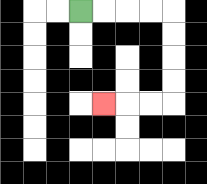{'start': '[3, 0]', 'end': '[4, 4]', 'path_directions': 'R,R,R,R,D,D,D,D,L,L,L', 'path_coordinates': '[[3, 0], [4, 0], [5, 0], [6, 0], [7, 0], [7, 1], [7, 2], [7, 3], [7, 4], [6, 4], [5, 4], [4, 4]]'}